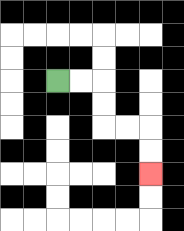{'start': '[2, 3]', 'end': '[6, 7]', 'path_directions': 'R,R,D,D,R,R,D,D', 'path_coordinates': '[[2, 3], [3, 3], [4, 3], [4, 4], [4, 5], [5, 5], [6, 5], [6, 6], [6, 7]]'}